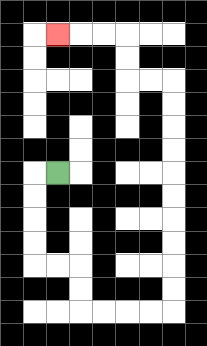{'start': '[2, 7]', 'end': '[2, 1]', 'path_directions': 'L,D,D,D,D,R,R,D,D,R,R,R,R,U,U,U,U,U,U,U,U,U,U,L,L,U,U,L,L,L', 'path_coordinates': '[[2, 7], [1, 7], [1, 8], [1, 9], [1, 10], [1, 11], [2, 11], [3, 11], [3, 12], [3, 13], [4, 13], [5, 13], [6, 13], [7, 13], [7, 12], [7, 11], [7, 10], [7, 9], [7, 8], [7, 7], [7, 6], [7, 5], [7, 4], [7, 3], [6, 3], [5, 3], [5, 2], [5, 1], [4, 1], [3, 1], [2, 1]]'}